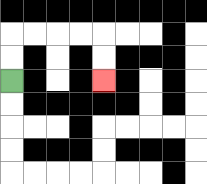{'start': '[0, 3]', 'end': '[4, 3]', 'path_directions': 'U,U,R,R,R,R,D,D', 'path_coordinates': '[[0, 3], [0, 2], [0, 1], [1, 1], [2, 1], [3, 1], [4, 1], [4, 2], [4, 3]]'}